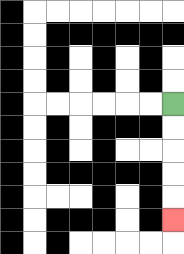{'start': '[7, 4]', 'end': '[7, 9]', 'path_directions': 'D,D,D,D,D', 'path_coordinates': '[[7, 4], [7, 5], [7, 6], [7, 7], [7, 8], [7, 9]]'}